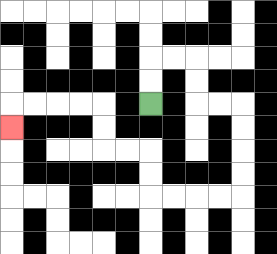{'start': '[6, 4]', 'end': '[0, 5]', 'path_directions': 'U,U,R,R,D,D,R,R,D,D,D,D,L,L,L,L,U,U,L,L,U,U,L,L,L,L,D', 'path_coordinates': '[[6, 4], [6, 3], [6, 2], [7, 2], [8, 2], [8, 3], [8, 4], [9, 4], [10, 4], [10, 5], [10, 6], [10, 7], [10, 8], [9, 8], [8, 8], [7, 8], [6, 8], [6, 7], [6, 6], [5, 6], [4, 6], [4, 5], [4, 4], [3, 4], [2, 4], [1, 4], [0, 4], [0, 5]]'}